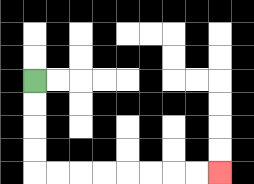{'start': '[1, 3]', 'end': '[9, 7]', 'path_directions': 'D,D,D,D,R,R,R,R,R,R,R,R', 'path_coordinates': '[[1, 3], [1, 4], [1, 5], [1, 6], [1, 7], [2, 7], [3, 7], [4, 7], [5, 7], [6, 7], [7, 7], [8, 7], [9, 7]]'}